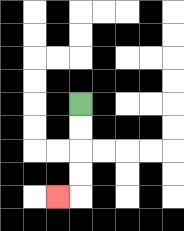{'start': '[3, 4]', 'end': '[2, 8]', 'path_directions': 'D,D,D,D,L', 'path_coordinates': '[[3, 4], [3, 5], [3, 6], [3, 7], [3, 8], [2, 8]]'}